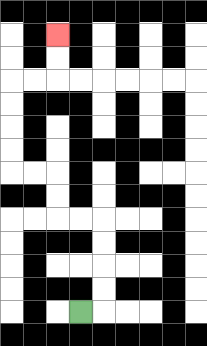{'start': '[3, 13]', 'end': '[2, 1]', 'path_directions': 'R,U,U,U,U,L,L,U,U,L,L,U,U,U,U,R,R,U,U', 'path_coordinates': '[[3, 13], [4, 13], [4, 12], [4, 11], [4, 10], [4, 9], [3, 9], [2, 9], [2, 8], [2, 7], [1, 7], [0, 7], [0, 6], [0, 5], [0, 4], [0, 3], [1, 3], [2, 3], [2, 2], [2, 1]]'}